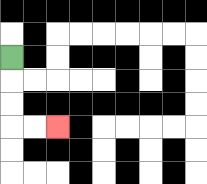{'start': '[0, 2]', 'end': '[2, 5]', 'path_directions': 'D,D,D,R,R', 'path_coordinates': '[[0, 2], [0, 3], [0, 4], [0, 5], [1, 5], [2, 5]]'}